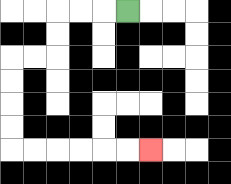{'start': '[5, 0]', 'end': '[6, 6]', 'path_directions': 'L,L,L,D,D,L,L,D,D,D,D,R,R,R,R,R,R', 'path_coordinates': '[[5, 0], [4, 0], [3, 0], [2, 0], [2, 1], [2, 2], [1, 2], [0, 2], [0, 3], [0, 4], [0, 5], [0, 6], [1, 6], [2, 6], [3, 6], [4, 6], [5, 6], [6, 6]]'}